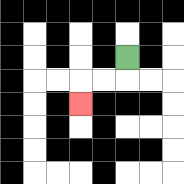{'start': '[5, 2]', 'end': '[3, 4]', 'path_directions': 'D,L,L,D', 'path_coordinates': '[[5, 2], [5, 3], [4, 3], [3, 3], [3, 4]]'}